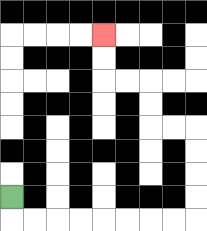{'start': '[0, 8]', 'end': '[4, 1]', 'path_directions': 'D,R,R,R,R,R,R,R,R,U,U,U,U,L,L,U,U,L,L,U,U', 'path_coordinates': '[[0, 8], [0, 9], [1, 9], [2, 9], [3, 9], [4, 9], [5, 9], [6, 9], [7, 9], [8, 9], [8, 8], [8, 7], [8, 6], [8, 5], [7, 5], [6, 5], [6, 4], [6, 3], [5, 3], [4, 3], [4, 2], [4, 1]]'}